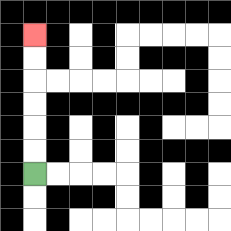{'start': '[1, 7]', 'end': '[1, 1]', 'path_directions': 'U,U,U,U,U,U', 'path_coordinates': '[[1, 7], [1, 6], [1, 5], [1, 4], [1, 3], [1, 2], [1, 1]]'}